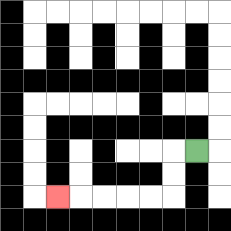{'start': '[8, 6]', 'end': '[2, 8]', 'path_directions': 'L,D,D,L,L,L,L,L', 'path_coordinates': '[[8, 6], [7, 6], [7, 7], [7, 8], [6, 8], [5, 8], [4, 8], [3, 8], [2, 8]]'}